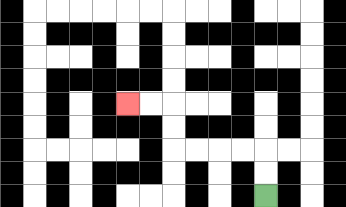{'start': '[11, 8]', 'end': '[5, 4]', 'path_directions': 'U,U,L,L,L,L,U,U,L,L', 'path_coordinates': '[[11, 8], [11, 7], [11, 6], [10, 6], [9, 6], [8, 6], [7, 6], [7, 5], [7, 4], [6, 4], [5, 4]]'}